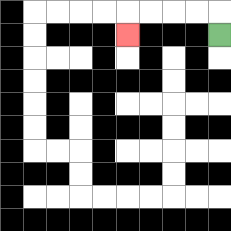{'start': '[9, 1]', 'end': '[5, 1]', 'path_directions': 'U,L,L,L,L,D', 'path_coordinates': '[[9, 1], [9, 0], [8, 0], [7, 0], [6, 0], [5, 0], [5, 1]]'}